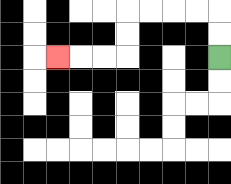{'start': '[9, 2]', 'end': '[2, 2]', 'path_directions': 'U,U,L,L,L,L,D,D,L,L,L', 'path_coordinates': '[[9, 2], [9, 1], [9, 0], [8, 0], [7, 0], [6, 0], [5, 0], [5, 1], [5, 2], [4, 2], [3, 2], [2, 2]]'}